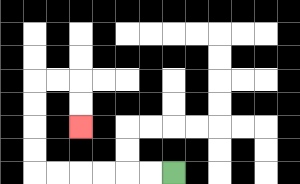{'start': '[7, 7]', 'end': '[3, 5]', 'path_directions': 'L,L,L,L,L,L,U,U,U,U,R,R,D,D', 'path_coordinates': '[[7, 7], [6, 7], [5, 7], [4, 7], [3, 7], [2, 7], [1, 7], [1, 6], [1, 5], [1, 4], [1, 3], [2, 3], [3, 3], [3, 4], [3, 5]]'}